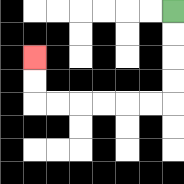{'start': '[7, 0]', 'end': '[1, 2]', 'path_directions': 'D,D,D,D,L,L,L,L,L,L,U,U', 'path_coordinates': '[[7, 0], [7, 1], [7, 2], [7, 3], [7, 4], [6, 4], [5, 4], [4, 4], [3, 4], [2, 4], [1, 4], [1, 3], [1, 2]]'}